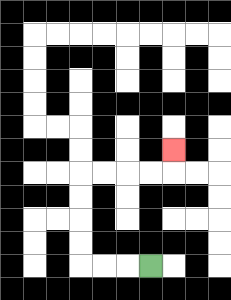{'start': '[6, 11]', 'end': '[7, 6]', 'path_directions': 'L,L,L,U,U,U,U,R,R,R,R,U', 'path_coordinates': '[[6, 11], [5, 11], [4, 11], [3, 11], [3, 10], [3, 9], [3, 8], [3, 7], [4, 7], [5, 7], [6, 7], [7, 7], [7, 6]]'}